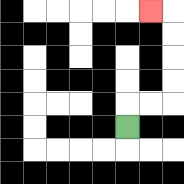{'start': '[5, 5]', 'end': '[6, 0]', 'path_directions': 'U,R,R,U,U,U,U,L', 'path_coordinates': '[[5, 5], [5, 4], [6, 4], [7, 4], [7, 3], [7, 2], [7, 1], [7, 0], [6, 0]]'}